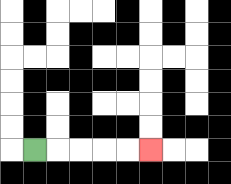{'start': '[1, 6]', 'end': '[6, 6]', 'path_directions': 'R,R,R,R,R', 'path_coordinates': '[[1, 6], [2, 6], [3, 6], [4, 6], [5, 6], [6, 6]]'}